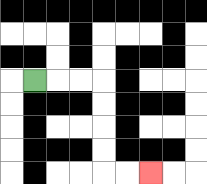{'start': '[1, 3]', 'end': '[6, 7]', 'path_directions': 'R,R,R,D,D,D,D,R,R', 'path_coordinates': '[[1, 3], [2, 3], [3, 3], [4, 3], [4, 4], [4, 5], [4, 6], [4, 7], [5, 7], [6, 7]]'}